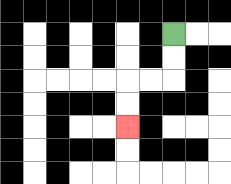{'start': '[7, 1]', 'end': '[5, 5]', 'path_directions': 'D,D,L,L,D,D', 'path_coordinates': '[[7, 1], [7, 2], [7, 3], [6, 3], [5, 3], [5, 4], [5, 5]]'}